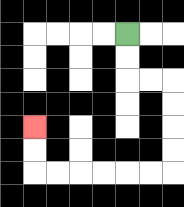{'start': '[5, 1]', 'end': '[1, 5]', 'path_directions': 'D,D,R,R,D,D,D,D,L,L,L,L,L,L,U,U', 'path_coordinates': '[[5, 1], [5, 2], [5, 3], [6, 3], [7, 3], [7, 4], [7, 5], [7, 6], [7, 7], [6, 7], [5, 7], [4, 7], [3, 7], [2, 7], [1, 7], [1, 6], [1, 5]]'}